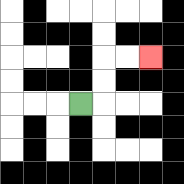{'start': '[3, 4]', 'end': '[6, 2]', 'path_directions': 'R,U,U,R,R', 'path_coordinates': '[[3, 4], [4, 4], [4, 3], [4, 2], [5, 2], [6, 2]]'}